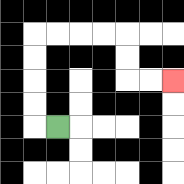{'start': '[2, 5]', 'end': '[7, 3]', 'path_directions': 'L,U,U,U,U,R,R,R,R,D,D,R,R', 'path_coordinates': '[[2, 5], [1, 5], [1, 4], [1, 3], [1, 2], [1, 1], [2, 1], [3, 1], [4, 1], [5, 1], [5, 2], [5, 3], [6, 3], [7, 3]]'}